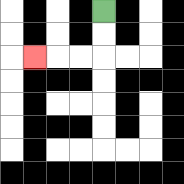{'start': '[4, 0]', 'end': '[1, 2]', 'path_directions': 'D,D,L,L,L', 'path_coordinates': '[[4, 0], [4, 1], [4, 2], [3, 2], [2, 2], [1, 2]]'}